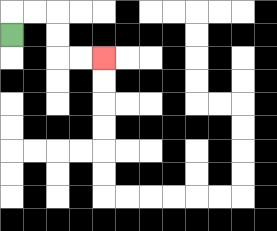{'start': '[0, 1]', 'end': '[4, 2]', 'path_directions': 'U,R,R,D,D,R,R', 'path_coordinates': '[[0, 1], [0, 0], [1, 0], [2, 0], [2, 1], [2, 2], [3, 2], [4, 2]]'}